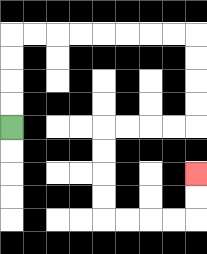{'start': '[0, 5]', 'end': '[8, 7]', 'path_directions': 'U,U,U,U,R,R,R,R,R,R,R,R,D,D,D,D,L,L,L,L,D,D,D,D,R,R,R,R,U,U', 'path_coordinates': '[[0, 5], [0, 4], [0, 3], [0, 2], [0, 1], [1, 1], [2, 1], [3, 1], [4, 1], [5, 1], [6, 1], [7, 1], [8, 1], [8, 2], [8, 3], [8, 4], [8, 5], [7, 5], [6, 5], [5, 5], [4, 5], [4, 6], [4, 7], [4, 8], [4, 9], [5, 9], [6, 9], [7, 9], [8, 9], [8, 8], [8, 7]]'}